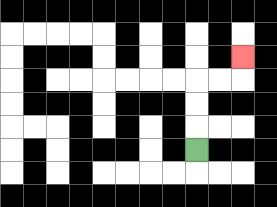{'start': '[8, 6]', 'end': '[10, 2]', 'path_directions': 'U,U,U,R,R,U', 'path_coordinates': '[[8, 6], [8, 5], [8, 4], [8, 3], [9, 3], [10, 3], [10, 2]]'}